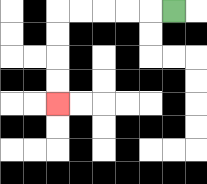{'start': '[7, 0]', 'end': '[2, 4]', 'path_directions': 'L,L,L,L,L,D,D,D,D', 'path_coordinates': '[[7, 0], [6, 0], [5, 0], [4, 0], [3, 0], [2, 0], [2, 1], [2, 2], [2, 3], [2, 4]]'}